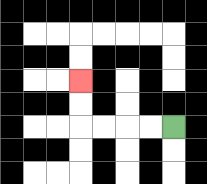{'start': '[7, 5]', 'end': '[3, 3]', 'path_directions': 'L,L,L,L,U,U', 'path_coordinates': '[[7, 5], [6, 5], [5, 5], [4, 5], [3, 5], [3, 4], [3, 3]]'}